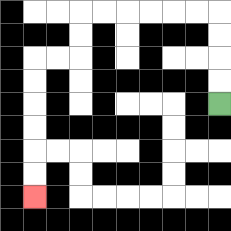{'start': '[9, 4]', 'end': '[1, 8]', 'path_directions': 'U,U,U,U,L,L,L,L,L,L,D,D,L,L,D,D,D,D,D,D', 'path_coordinates': '[[9, 4], [9, 3], [9, 2], [9, 1], [9, 0], [8, 0], [7, 0], [6, 0], [5, 0], [4, 0], [3, 0], [3, 1], [3, 2], [2, 2], [1, 2], [1, 3], [1, 4], [1, 5], [1, 6], [1, 7], [1, 8]]'}